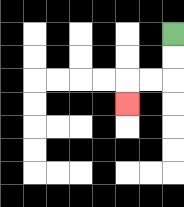{'start': '[7, 1]', 'end': '[5, 4]', 'path_directions': 'D,D,L,L,D', 'path_coordinates': '[[7, 1], [7, 2], [7, 3], [6, 3], [5, 3], [5, 4]]'}